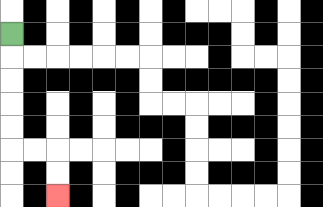{'start': '[0, 1]', 'end': '[2, 8]', 'path_directions': 'D,D,D,D,D,R,R,D,D', 'path_coordinates': '[[0, 1], [0, 2], [0, 3], [0, 4], [0, 5], [0, 6], [1, 6], [2, 6], [2, 7], [2, 8]]'}